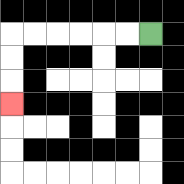{'start': '[6, 1]', 'end': '[0, 4]', 'path_directions': 'L,L,L,L,L,L,D,D,D', 'path_coordinates': '[[6, 1], [5, 1], [4, 1], [3, 1], [2, 1], [1, 1], [0, 1], [0, 2], [0, 3], [0, 4]]'}